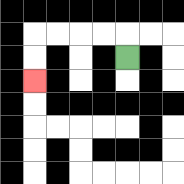{'start': '[5, 2]', 'end': '[1, 3]', 'path_directions': 'U,L,L,L,L,D,D', 'path_coordinates': '[[5, 2], [5, 1], [4, 1], [3, 1], [2, 1], [1, 1], [1, 2], [1, 3]]'}